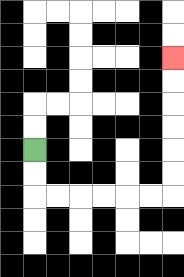{'start': '[1, 6]', 'end': '[7, 2]', 'path_directions': 'D,D,R,R,R,R,R,R,U,U,U,U,U,U', 'path_coordinates': '[[1, 6], [1, 7], [1, 8], [2, 8], [3, 8], [4, 8], [5, 8], [6, 8], [7, 8], [7, 7], [7, 6], [7, 5], [7, 4], [7, 3], [7, 2]]'}